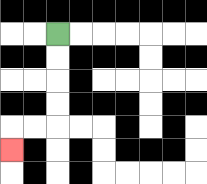{'start': '[2, 1]', 'end': '[0, 6]', 'path_directions': 'D,D,D,D,L,L,D', 'path_coordinates': '[[2, 1], [2, 2], [2, 3], [2, 4], [2, 5], [1, 5], [0, 5], [0, 6]]'}